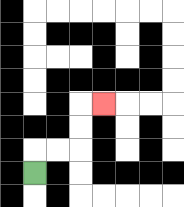{'start': '[1, 7]', 'end': '[4, 4]', 'path_directions': 'U,R,R,U,U,R', 'path_coordinates': '[[1, 7], [1, 6], [2, 6], [3, 6], [3, 5], [3, 4], [4, 4]]'}